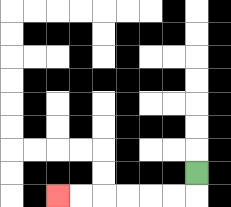{'start': '[8, 7]', 'end': '[2, 8]', 'path_directions': 'D,L,L,L,L,L,L', 'path_coordinates': '[[8, 7], [8, 8], [7, 8], [6, 8], [5, 8], [4, 8], [3, 8], [2, 8]]'}